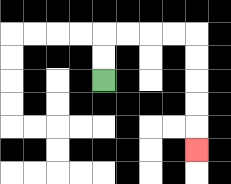{'start': '[4, 3]', 'end': '[8, 6]', 'path_directions': 'U,U,R,R,R,R,D,D,D,D,D', 'path_coordinates': '[[4, 3], [4, 2], [4, 1], [5, 1], [6, 1], [7, 1], [8, 1], [8, 2], [8, 3], [8, 4], [8, 5], [8, 6]]'}